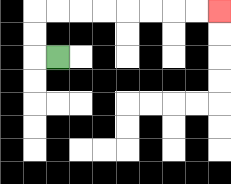{'start': '[2, 2]', 'end': '[9, 0]', 'path_directions': 'L,U,U,R,R,R,R,R,R,R,R', 'path_coordinates': '[[2, 2], [1, 2], [1, 1], [1, 0], [2, 0], [3, 0], [4, 0], [5, 0], [6, 0], [7, 0], [8, 0], [9, 0]]'}